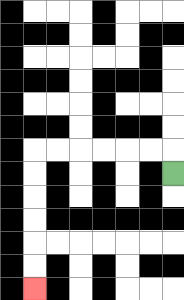{'start': '[7, 7]', 'end': '[1, 12]', 'path_directions': 'U,L,L,L,L,L,L,D,D,D,D,D,D', 'path_coordinates': '[[7, 7], [7, 6], [6, 6], [5, 6], [4, 6], [3, 6], [2, 6], [1, 6], [1, 7], [1, 8], [1, 9], [1, 10], [1, 11], [1, 12]]'}